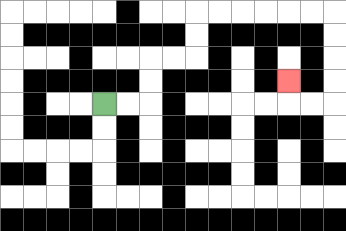{'start': '[4, 4]', 'end': '[12, 3]', 'path_directions': 'R,R,U,U,R,R,U,U,R,R,R,R,R,R,D,D,D,D,L,L,U', 'path_coordinates': '[[4, 4], [5, 4], [6, 4], [6, 3], [6, 2], [7, 2], [8, 2], [8, 1], [8, 0], [9, 0], [10, 0], [11, 0], [12, 0], [13, 0], [14, 0], [14, 1], [14, 2], [14, 3], [14, 4], [13, 4], [12, 4], [12, 3]]'}